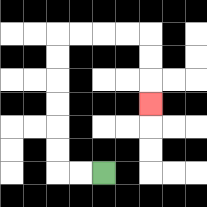{'start': '[4, 7]', 'end': '[6, 4]', 'path_directions': 'L,L,U,U,U,U,U,U,R,R,R,R,D,D,D', 'path_coordinates': '[[4, 7], [3, 7], [2, 7], [2, 6], [2, 5], [2, 4], [2, 3], [2, 2], [2, 1], [3, 1], [4, 1], [5, 1], [6, 1], [6, 2], [6, 3], [6, 4]]'}